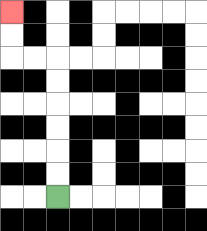{'start': '[2, 8]', 'end': '[0, 0]', 'path_directions': 'U,U,U,U,U,U,L,L,U,U', 'path_coordinates': '[[2, 8], [2, 7], [2, 6], [2, 5], [2, 4], [2, 3], [2, 2], [1, 2], [0, 2], [0, 1], [0, 0]]'}